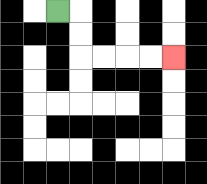{'start': '[2, 0]', 'end': '[7, 2]', 'path_directions': 'R,D,D,R,R,R,R', 'path_coordinates': '[[2, 0], [3, 0], [3, 1], [3, 2], [4, 2], [5, 2], [6, 2], [7, 2]]'}